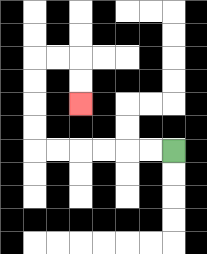{'start': '[7, 6]', 'end': '[3, 4]', 'path_directions': 'L,L,L,L,L,L,U,U,U,U,R,R,D,D', 'path_coordinates': '[[7, 6], [6, 6], [5, 6], [4, 6], [3, 6], [2, 6], [1, 6], [1, 5], [1, 4], [1, 3], [1, 2], [2, 2], [3, 2], [3, 3], [3, 4]]'}